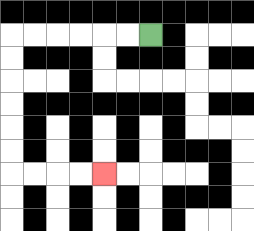{'start': '[6, 1]', 'end': '[4, 7]', 'path_directions': 'L,L,L,L,L,L,D,D,D,D,D,D,R,R,R,R', 'path_coordinates': '[[6, 1], [5, 1], [4, 1], [3, 1], [2, 1], [1, 1], [0, 1], [0, 2], [0, 3], [0, 4], [0, 5], [0, 6], [0, 7], [1, 7], [2, 7], [3, 7], [4, 7]]'}